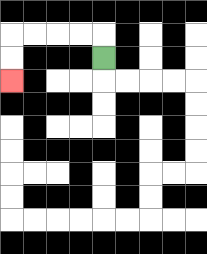{'start': '[4, 2]', 'end': '[0, 3]', 'path_directions': 'U,L,L,L,L,D,D', 'path_coordinates': '[[4, 2], [4, 1], [3, 1], [2, 1], [1, 1], [0, 1], [0, 2], [0, 3]]'}